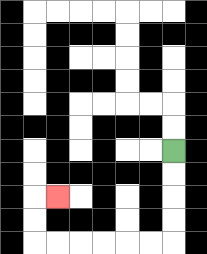{'start': '[7, 6]', 'end': '[2, 8]', 'path_directions': 'D,D,D,D,L,L,L,L,L,L,U,U,R', 'path_coordinates': '[[7, 6], [7, 7], [7, 8], [7, 9], [7, 10], [6, 10], [5, 10], [4, 10], [3, 10], [2, 10], [1, 10], [1, 9], [1, 8], [2, 8]]'}